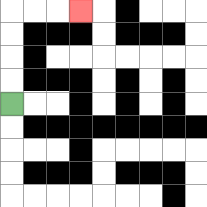{'start': '[0, 4]', 'end': '[3, 0]', 'path_directions': 'U,U,U,U,R,R,R', 'path_coordinates': '[[0, 4], [0, 3], [0, 2], [0, 1], [0, 0], [1, 0], [2, 0], [3, 0]]'}